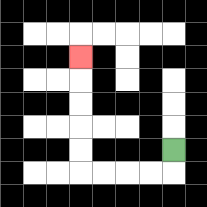{'start': '[7, 6]', 'end': '[3, 2]', 'path_directions': 'D,L,L,L,L,U,U,U,U,U', 'path_coordinates': '[[7, 6], [7, 7], [6, 7], [5, 7], [4, 7], [3, 7], [3, 6], [3, 5], [3, 4], [3, 3], [3, 2]]'}